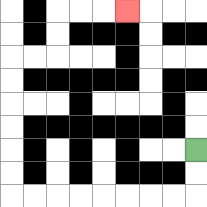{'start': '[8, 6]', 'end': '[5, 0]', 'path_directions': 'D,D,L,L,L,L,L,L,L,L,U,U,U,U,U,U,R,R,U,U,R,R,R', 'path_coordinates': '[[8, 6], [8, 7], [8, 8], [7, 8], [6, 8], [5, 8], [4, 8], [3, 8], [2, 8], [1, 8], [0, 8], [0, 7], [0, 6], [0, 5], [0, 4], [0, 3], [0, 2], [1, 2], [2, 2], [2, 1], [2, 0], [3, 0], [4, 0], [5, 0]]'}